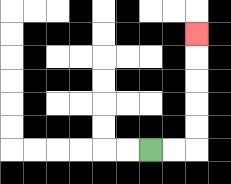{'start': '[6, 6]', 'end': '[8, 1]', 'path_directions': 'R,R,U,U,U,U,U', 'path_coordinates': '[[6, 6], [7, 6], [8, 6], [8, 5], [8, 4], [8, 3], [8, 2], [8, 1]]'}